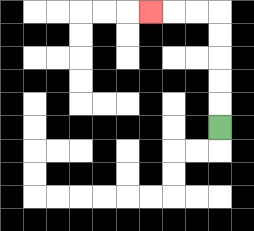{'start': '[9, 5]', 'end': '[6, 0]', 'path_directions': 'U,U,U,U,U,L,L,L', 'path_coordinates': '[[9, 5], [9, 4], [9, 3], [9, 2], [9, 1], [9, 0], [8, 0], [7, 0], [6, 0]]'}